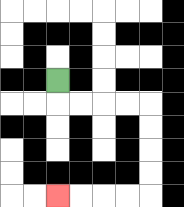{'start': '[2, 3]', 'end': '[2, 8]', 'path_directions': 'D,R,R,R,R,D,D,D,D,L,L,L,L', 'path_coordinates': '[[2, 3], [2, 4], [3, 4], [4, 4], [5, 4], [6, 4], [6, 5], [6, 6], [6, 7], [6, 8], [5, 8], [4, 8], [3, 8], [2, 8]]'}